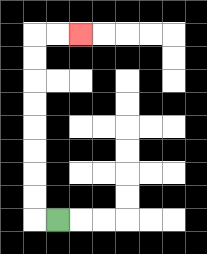{'start': '[2, 9]', 'end': '[3, 1]', 'path_directions': 'L,U,U,U,U,U,U,U,U,R,R', 'path_coordinates': '[[2, 9], [1, 9], [1, 8], [1, 7], [1, 6], [1, 5], [1, 4], [1, 3], [1, 2], [1, 1], [2, 1], [3, 1]]'}